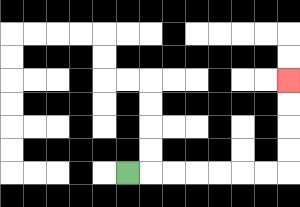{'start': '[5, 7]', 'end': '[12, 3]', 'path_directions': 'R,R,R,R,R,R,R,U,U,U,U', 'path_coordinates': '[[5, 7], [6, 7], [7, 7], [8, 7], [9, 7], [10, 7], [11, 7], [12, 7], [12, 6], [12, 5], [12, 4], [12, 3]]'}